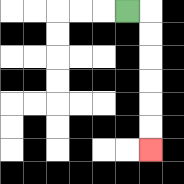{'start': '[5, 0]', 'end': '[6, 6]', 'path_directions': 'R,D,D,D,D,D,D', 'path_coordinates': '[[5, 0], [6, 0], [6, 1], [6, 2], [6, 3], [6, 4], [6, 5], [6, 6]]'}